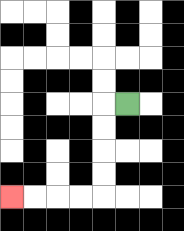{'start': '[5, 4]', 'end': '[0, 8]', 'path_directions': 'L,D,D,D,D,L,L,L,L', 'path_coordinates': '[[5, 4], [4, 4], [4, 5], [4, 6], [4, 7], [4, 8], [3, 8], [2, 8], [1, 8], [0, 8]]'}